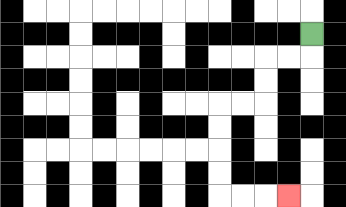{'start': '[13, 1]', 'end': '[12, 8]', 'path_directions': 'D,L,L,D,D,L,L,D,D,D,D,R,R,R', 'path_coordinates': '[[13, 1], [13, 2], [12, 2], [11, 2], [11, 3], [11, 4], [10, 4], [9, 4], [9, 5], [9, 6], [9, 7], [9, 8], [10, 8], [11, 8], [12, 8]]'}